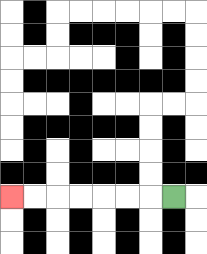{'start': '[7, 8]', 'end': '[0, 8]', 'path_directions': 'L,L,L,L,L,L,L', 'path_coordinates': '[[7, 8], [6, 8], [5, 8], [4, 8], [3, 8], [2, 8], [1, 8], [0, 8]]'}